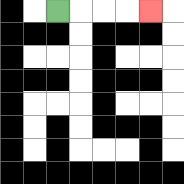{'start': '[2, 0]', 'end': '[6, 0]', 'path_directions': 'R,R,R,R', 'path_coordinates': '[[2, 0], [3, 0], [4, 0], [5, 0], [6, 0]]'}